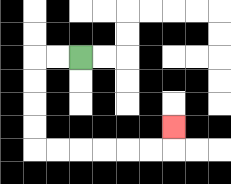{'start': '[3, 2]', 'end': '[7, 5]', 'path_directions': 'L,L,D,D,D,D,R,R,R,R,R,R,U', 'path_coordinates': '[[3, 2], [2, 2], [1, 2], [1, 3], [1, 4], [1, 5], [1, 6], [2, 6], [3, 6], [4, 6], [5, 6], [6, 6], [7, 6], [7, 5]]'}